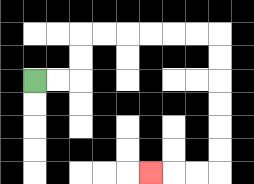{'start': '[1, 3]', 'end': '[6, 7]', 'path_directions': 'R,R,U,U,R,R,R,R,R,R,D,D,D,D,D,D,L,L,L', 'path_coordinates': '[[1, 3], [2, 3], [3, 3], [3, 2], [3, 1], [4, 1], [5, 1], [6, 1], [7, 1], [8, 1], [9, 1], [9, 2], [9, 3], [9, 4], [9, 5], [9, 6], [9, 7], [8, 7], [7, 7], [6, 7]]'}